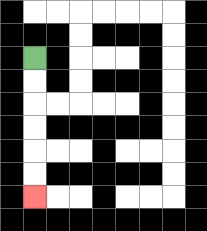{'start': '[1, 2]', 'end': '[1, 8]', 'path_directions': 'D,D,D,D,D,D', 'path_coordinates': '[[1, 2], [1, 3], [1, 4], [1, 5], [1, 6], [1, 7], [1, 8]]'}